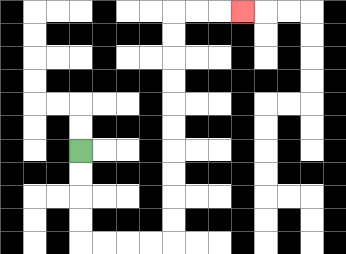{'start': '[3, 6]', 'end': '[10, 0]', 'path_directions': 'D,D,D,D,R,R,R,R,U,U,U,U,U,U,U,U,U,U,R,R,R', 'path_coordinates': '[[3, 6], [3, 7], [3, 8], [3, 9], [3, 10], [4, 10], [5, 10], [6, 10], [7, 10], [7, 9], [7, 8], [7, 7], [7, 6], [7, 5], [7, 4], [7, 3], [7, 2], [7, 1], [7, 0], [8, 0], [9, 0], [10, 0]]'}